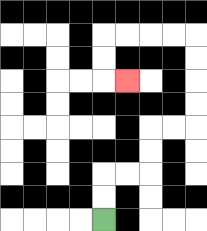{'start': '[4, 9]', 'end': '[5, 3]', 'path_directions': 'U,U,R,R,U,U,R,R,U,U,U,U,L,L,L,L,D,D,R', 'path_coordinates': '[[4, 9], [4, 8], [4, 7], [5, 7], [6, 7], [6, 6], [6, 5], [7, 5], [8, 5], [8, 4], [8, 3], [8, 2], [8, 1], [7, 1], [6, 1], [5, 1], [4, 1], [4, 2], [4, 3], [5, 3]]'}